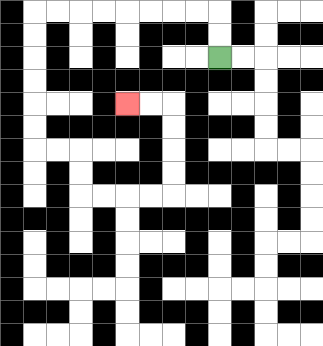{'start': '[9, 2]', 'end': '[5, 4]', 'path_directions': 'U,U,L,L,L,L,L,L,L,L,D,D,D,D,D,D,R,R,D,D,R,R,R,R,U,U,U,U,L,L', 'path_coordinates': '[[9, 2], [9, 1], [9, 0], [8, 0], [7, 0], [6, 0], [5, 0], [4, 0], [3, 0], [2, 0], [1, 0], [1, 1], [1, 2], [1, 3], [1, 4], [1, 5], [1, 6], [2, 6], [3, 6], [3, 7], [3, 8], [4, 8], [5, 8], [6, 8], [7, 8], [7, 7], [7, 6], [7, 5], [7, 4], [6, 4], [5, 4]]'}